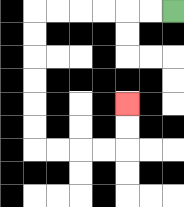{'start': '[7, 0]', 'end': '[5, 4]', 'path_directions': 'L,L,L,L,L,L,D,D,D,D,D,D,R,R,R,R,U,U', 'path_coordinates': '[[7, 0], [6, 0], [5, 0], [4, 0], [3, 0], [2, 0], [1, 0], [1, 1], [1, 2], [1, 3], [1, 4], [1, 5], [1, 6], [2, 6], [3, 6], [4, 6], [5, 6], [5, 5], [5, 4]]'}